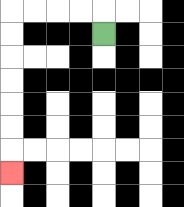{'start': '[4, 1]', 'end': '[0, 7]', 'path_directions': 'U,L,L,L,L,D,D,D,D,D,D,D', 'path_coordinates': '[[4, 1], [4, 0], [3, 0], [2, 0], [1, 0], [0, 0], [0, 1], [0, 2], [0, 3], [0, 4], [0, 5], [0, 6], [0, 7]]'}